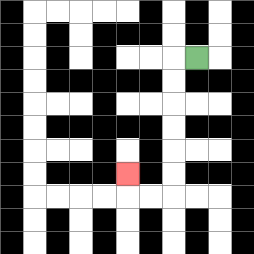{'start': '[8, 2]', 'end': '[5, 7]', 'path_directions': 'L,D,D,D,D,D,D,L,L,U', 'path_coordinates': '[[8, 2], [7, 2], [7, 3], [7, 4], [7, 5], [7, 6], [7, 7], [7, 8], [6, 8], [5, 8], [5, 7]]'}